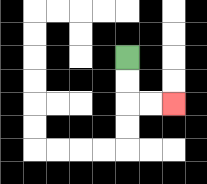{'start': '[5, 2]', 'end': '[7, 4]', 'path_directions': 'D,D,R,R', 'path_coordinates': '[[5, 2], [5, 3], [5, 4], [6, 4], [7, 4]]'}